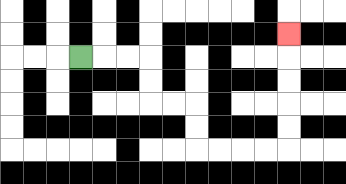{'start': '[3, 2]', 'end': '[12, 1]', 'path_directions': 'R,R,R,D,D,R,R,D,D,R,R,R,R,U,U,U,U,U', 'path_coordinates': '[[3, 2], [4, 2], [5, 2], [6, 2], [6, 3], [6, 4], [7, 4], [8, 4], [8, 5], [8, 6], [9, 6], [10, 6], [11, 6], [12, 6], [12, 5], [12, 4], [12, 3], [12, 2], [12, 1]]'}